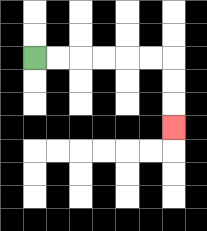{'start': '[1, 2]', 'end': '[7, 5]', 'path_directions': 'R,R,R,R,R,R,D,D,D', 'path_coordinates': '[[1, 2], [2, 2], [3, 2], [4, 2], [5, 2], [6, 2], [7, 2], [7, 3], [7, 4], [7, 5]]'}